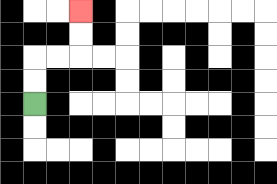{'start': '[1, 4]', 'end': '[3, 0]', 'path_directions': 'U,U,R,R,U,U', 'path_coordinates': '[[1, 4], [1, 3], [1, 2], [2, 2], [3, 2], [3, 1], [3, 0]]'}